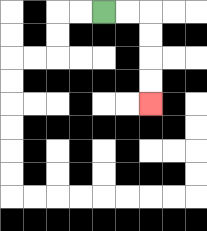{'start': '[4, 0]', 'end': '[6, 4]', 'path_directions': 'R,R,D,D,D,D', 'path_coordinates': '[[4, 0], [5, 0], [6, 0], [6, 1], [6, 2], [6, 3], [6, 4]]'}